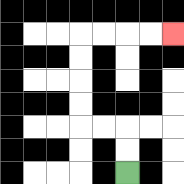{'start': '[5, 7]', 'end': '[7, 1]', 'path_directions': 'U,U,L,L,U,U,U,U,R,R,R,R', 'path_coordinates': '[[5, 7], [5, 6], [5, 5], [4, 5], [3, 5], [3, 4], [3, 3], [3, 2], [3, 1], [4, 1], [5, 1], [6, 1], [7, 1]]'}